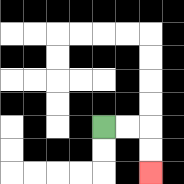{'start': '[4, 5]', 'end': '[6, 7]', 'path_directions': 'R,R,D,D', 'path_coordinates': '[[4, 5], [5, 5], [6, 5], [6, 6], [6, 7]]'}